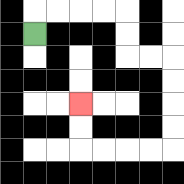{'start': '[1, 1]', 'end': '[3, 4]', 'path_directions': 'U,R,R,R,R,D,D,R,R,D,D,D,D,L,L,L,L,U,U', 'path_coordinates': '[[1, 1], [1, 0], [2, 0], [3, 0], [4, 0], [5, 0], [5, 1], [5, 2], [6, 2], [7, 2], [7, 3], [7, 4], [7, 5], [7, 6], [6, 6], [5, 6], [4, 6], [3, 6], [3, 5], [3, 4]]'}